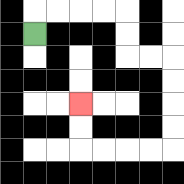{'start': '[1, 1]', 'end': '[3, 4]', 'path_directions': 'U,R,R,R,R,D,D,R,R,D,D,D,D,L,L,L,L,U,U', 'path_coordinates': '[[1, 1], [1, 0], [2, 0], [3, 0], [4, 0], [5, 0], [5, 1], [5, 2], [6, 2], [7, 2], [7, 3], [7, 4], [7, 5], [7, 6], [6, 6], [5, 6], [4, 6], [3, 6], [3, 5], [3, 4]]'}